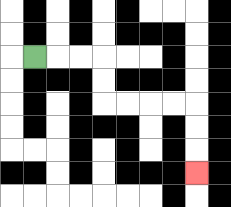{'start': '[1, 2]', 'end': '[8, 7]', 'path_directions': 'R,R,R,D,D,R,R,R,R,D,D,D', 'path_coordinates': '[[1, 2], [2, 2], [3, 2], [4, 2], [4, 3], [4, 4], [5, 4], [6, 4], [7, 4], [8, 4], [8, 5], [8, 6], [8, 7]]'}